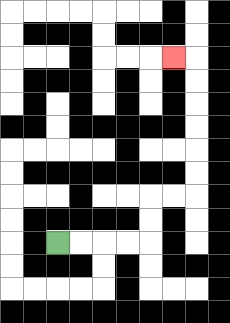{'start': '[2, 10]', 'end': '[7, 2]', 'path_directions': 'R,R,R,R,U,U,R,R,U,U,U,U,U,U,L', 'path_coordinates': '[[2, 10], [3, 10], [4, 10], [5, 10], [6, 10], [6, 9], [6, 8], [7, 8], [8, 8], [8, 7], [8, 6], [8, 5], [8, 4], [8, 3], [8, 2], [7, 2]]'}